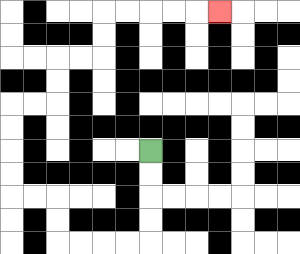{'start': '[6, 6]', 'end': '[9, 0]', 'path_directions': 'D,D,D,D,L,L,L,L,U,U,L,L,U,U,U,U,R,R,U,U,R,R,U,U,R,R,R,R,R', 'path_coordinates': '[[6, 6], [6, 7], [6, 8], [6, 9], [6, 10], [5, 10], [4, 10], [3, 10], [2, 10], [2, 9], [2, 8], [1, 8], [0, 8], [0, 7], [0, 6], [0, 5], [0, 4], [1, 4], [2, 4], [2, 3], [2, 2], [3, 2], [4, 2], [4, 1], [4, 0], [5, 0], [6, 0], [7, 0], [8, 0], [9, 0]]'}